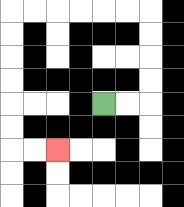{'start': '[4, 4]', 'end': '[2, 6]', 'path_directions': 'R,R,U,U,U,U,L,L,L,L,L,L,D,D,D,D,D,D,R,R', 'path_coordinates': '[[4, 4], [5, 4], [6, 4], [6, 3], [6, 2], [6, 1], [6, 0], [5, 0], [4, 0], [3, 0], [2, 0], [1, 0], [0, 0], [0, 1], [0, 2], [0, 3], [0, 4], [0, 5], [0, 6], [1, 6], [2, 6]]'}